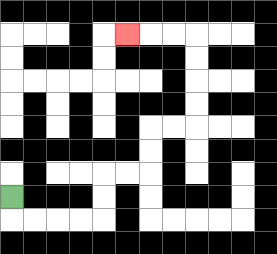{'start': '[0, 8]', 'end': '[5, 1]', 'path_directions': 'D,R,R,R,R,U,U,R,R,U,U,R,R,U,U,U,U,L,L,L', 'path_coordinates': '[[0, 8], [0, 9], [1, 9], [2, 9], [3, 9], [4, 9], [4, 8], [4, 7], [5, 7], [6, 7], [6, 6], [6, 5], [7, 5], [8, 5], [8, 4], [8, 3], [8, 2], [8, 1], [7, 1], [6, 1], [5, 1]]'}